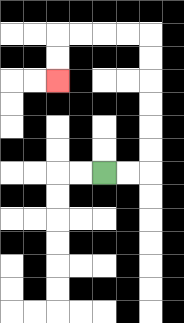{'start': '[4, 7]', 'end': '[2, 3]', 'path_directions': 'R,R,U,U,U,U,U,U,L,L,L,L,D,D', 'path_coordinates': '[[4, 7], [5, 7], [6, 7], [6, 6], [6, 5], [6, 4], [6, 3], [6, 2], [6, 1], [5, 1], [4, 1], [3, 1], [2, 1], [2, 2], [2, 3]]'}